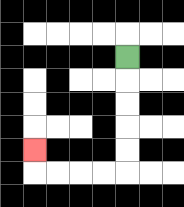{'start': '[5, 2]', 'end': '[1, 6]', 'path_directions': 'D,D,D,D,D,L,L,L,L,U', 'path_coordinates': '[[5, 2], [5, 3], [5, 4], [5, 5], [5, 6], [5, 7], [4, 7], [3, 7], [2, 7], [1, 7], [1, 6]]'}